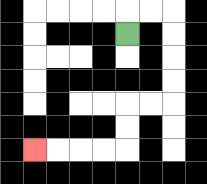{'start': '[5, 1]', 'end': '[1, 6]', 'path_directions': 'U,R,R,D,D,D,D,L,L,D,D,L,L,L,L', 'path_coordinates': '[[5, 1], [5, 0], [6, 0], [7, 0], [7, 1], [7, 2], [7, 3], [7, 4], [6, 4], [5, 4], [5, 5], [5, 6], [4, 6], [3, 6], [2, 6], [1, 6]]'}